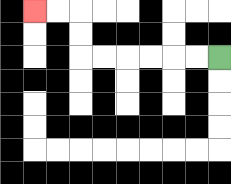{'start': '[9, 2]', 'end': '[1, 0]', 'path_directions': 'L,L,L,L,L,L,U,U,L,L', 'path_coordinates': '[[9, 2], [8, 2], [7, 2], [6, 2], [5, 2], [4, 2], [3, 2], [3, 1], [3, 0], [2, 0], [1, 0]]'}